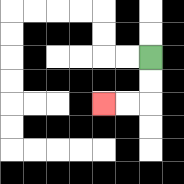{'start': '[6, 2]', 'end': '[4, 4]', 'path_directions': 'D,D,L,L', 'path_coordinates': '[[6, 2], [6, 3], [6, 4], [5, 4], [4, 4]]'}